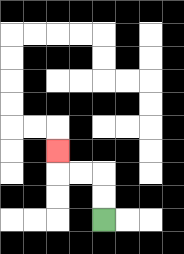{'start': '[4, 9]', 'end': '[2, 6]', 'path_directions': 'U,U,L,L,U', 'path_coordinates': '[[4, 9], [4, 8], [4, 7], [3, 7], [2, 7], [2, 6]]'}